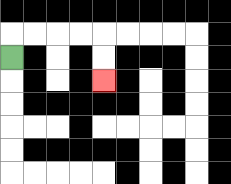{'start': '[0, 2]', 'end': '[4, 3]', 'path_directions': 'U,R,R,R,R,D,D', 'path_coordinates': '[[0, 2], [0, 1], [1, 1], [2, 1], [3, 1], [4, 1], [4, 2], [4, 3]]'}